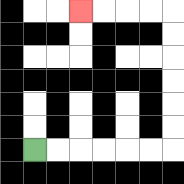{'start': '[1, 6]', 'end': '[3, 0]', 'path_directions': 'R,R,R,R,R,R,U,U,U,U,U,U,L,L,L,L', 'path_coordinates': '[[1, 6], [2, 6], [3, 6], [4, 6], [5, 6], [6, 6], [7, 6], [7, 5], [7, 4], [7, 3], [7, 2], [7, 1], [7, 0], [6, 0], [5, 0], [4, 0], [3, 0]]'}